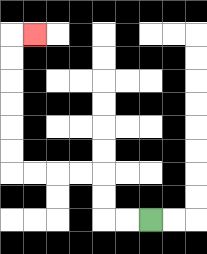{'start': '[6, 9]', 'end': '[1, 1]', 'path_directions': 'L,L,U,U,L,L,L,L,U,U,U,U,U,U,R', 'path_coordinates': '[[6, 9], [5, 9], [4, 9], [4, 8], [4, 7], [3, 7], [2, 7], [1, 7], [0, 7], [0, 6], [0, 5], [0, 4], [0, 3], [0, 2], [0, 1], [1, 1]]'}